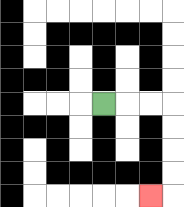{'start': '[4, 4]', 'end': '[6, 8]', 'path_directions': 'R,R,R,D,D,D,D,L', 'path_coordinates': '[[4, 4], [5, 4], [6, 4], [7, 4], [7, 5], [7, 6], [7, 7], [7, 8], [6, 8]]'}